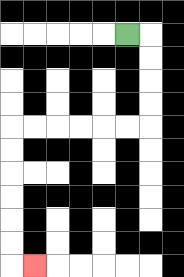{'start': '[5, 1]', 'end': '[1, 11]', 'path_directions': 'R,D,D,D,D,L,L,L,L,L,L,D,D,D,D,D,D,R', 'path_coordinates': '[[5, 1], [6, 1], [6, 2], [6, 3], [6, 4], [6, 5], [5, 5], [4, 5], [3, 5], [2, 5], [1, 5], [0, 5], [0, 6], [0, 7], [0, 8], [0, 9], [0, 10], [0, 11], [1, 11]]'}